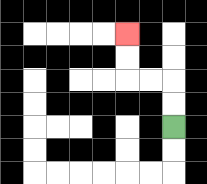{'start': '[7, 5]', 'end': '[5, 1]', 'path_directions': 'U,U,L,L,U,U', 'path_coordinates': '[[7, 5], [7, 4], [7, 3], [6, 3], [5, 3], [5, 2], [5, 1]]'}